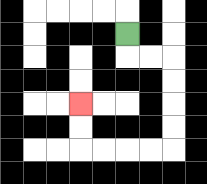{'start': '[5, 1]', 'end': '[3, 4]', 'path_directions': 'D,R,R,D,D,D,D,L,L,L,L,U,U', 'path_coordinates': '[[5, 1], [5, 2], [6, 2], [7, 2], [7, 3], [7, 4], [7, 5], [7, 6], [6, 6], [5, 6], [4, 6], [3, 6], [3, 5], [3, 4]]'}